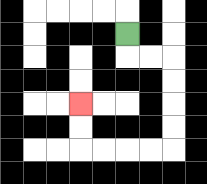{'start': '[5, 1]', 'end': '[3, 4]', 'path_directions': 'D,R,R,D,D,D,D,L,L,L,L,U,U', 'path_coordinates': '[[5, 1], [5, 2], [6, 2], [7, 2], [7, 3], [7, 4], [7, 5], [7, 6], [6, 6], [5, 6], [4, 6], [3, 6], [3, 5], [3, 4]]'}